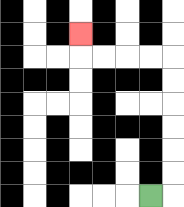{'start': '[6, 8]', 'end': '[3, 1]', 'path_directions': 'R,U,U,U,U,U,U,L,L,L,L,U', 'path_coordinates': '[[6, 8], [7, 8], [7, 7], [7, 6], [7, 5], [7, 4], [7, 3], [7, 2], [6, 2], [5, 2], [4, 2], [3, 2], [3, 1]]'}